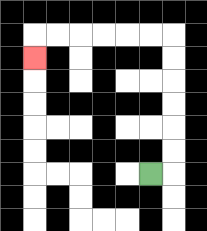{'start': '[6, 7]', 'end': '[1, 2]', 'path_directions': 'R,U,U,U,U,U,U,L,L,L,L,L,L,D', 'path_coordinates': '[[6, 7], [7, 7], [7, 6], [7, 5], [7, 4], [7, 3], [7, 2], [7, 1], [6, 1], [5, 1], [4, 1], [3, 1], [2, 1], [1, 1], [1, 2]]'}